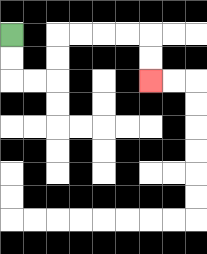{'start': '[0, 1]', 'end': '[6, 3]', 'path_directions': 'D,D,R,R,U,U,R,R,R,R,D,D', 'path_coordinates': '[[0, 1], [0, 2], [0, 3], [1, 3], [2, 3], [2, 2], [2, 1], [3, 1], [4, 1], [5, 1], [6, 1], [6, 2], [6, 3]]'}